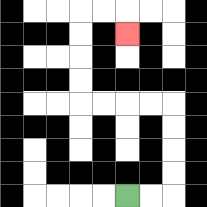{'start': '[5, 8]', 'end': '[5, 1]', 'path_directions': 'R,R,U,U,U,U,L,L,L,L,U,U,U,U,R,R,D', 'path_coordinates': '[[5, 8], [6, 8], [7, 8], [7, 7], [7, 6], [7, 5], [7, 4], [6, 4], [5, 4], [4, 4], [3, 4], [3, 3], [3, 2], [3, 1], [3, 0], [4, 0], [5, 0], [5, 1]]'}